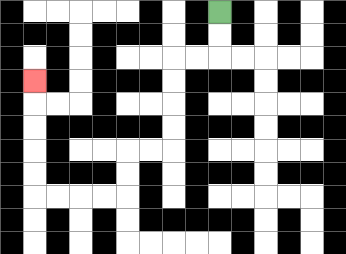{'start': '[9, 0]', 'end': '[1, 3]', 'path_directions': 'D,D,L,L,D,D,D,D,L,L,D,D,L,L,L,L,U,U,U,U,U', 'path_coordinates': '[[9, 0], [9, 1], [9, 2], [8, 2], [7, 2], [7, 3], [7, 4], [7, 5], [7, 6], [6, 6], [5, 6], [5, 7], [5, 8], [4, 8], [3, 8], [2, 8], [1, 8], [1, 7], [1, 6], [1, 5], [1, 4], [1, 3]]'}